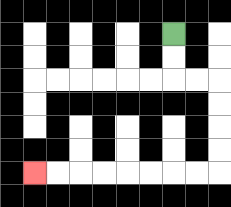{'start': '[7, 1]', 'end': '[1, 7]', 'path_directions': 'D,D,R,R,D,D,D,D,L,L,L,L,L,L,L,L', 'path_coordinates': '[[7, 1], [7, 2], [7, 3], [8, 3], [9, 3], [9, 4], [9, 5], [9, 6], [9, 7], [8, 7], [7, 7], [6, 7], [5, 7], [4, 7], [3, 7], [2, 7], [1, 7]]'}